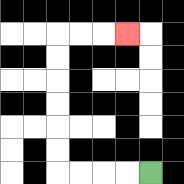{'start': '[6, 7]', 'end': '[5, 1]', 'path_directions': 'L,L,L,L,U,U,U,U,U,U,R,R,R', 'path_coordinates': '[[6, 7], [5, 7], [4, 7], [3, 7], [2, 7], [2, 6], [2, 5], [2, 4], [2, 3], [2, 2], [2, 1], [3, 1], [4, 1], [5, 1]]'}